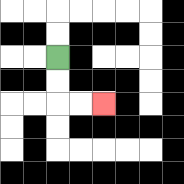{'start': '[2, 2]', 'end': '[4, 4]', 'path_directions': 'D,D,R,R', 'path_coordinates': '[[2, 2], [2, 3], [2, 4], [3, 4], [4, 4]]'}